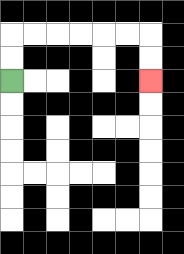{'start': '[0, 3]', 'end': '[6, 3]', 'path_directions': 'U,U,R,R,R,R,R,R,D,D', 'path_coordinates': '[[0, 3], [0, 2], [0, 1], [1, 1], [2, 1], [3, 1], [4, 1], [5, 1], [6, 1], [6, 2], [6, 3]]'}